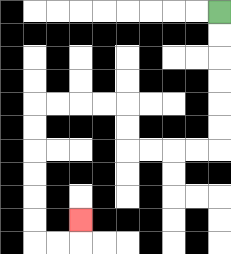{'start': '[9, 0]', 'end': '[3, 9]', 'path_directions': 'D,D,D,D,D,D,L,L,L,L,U,U,L,L,L,L,D,D,D,D,D,D,R,R,U', 'path_coordinates': '[[9, 0], [9, 1], [9, 2], [9, 3], [9, 4], [9, 5], [9, 6], [8, 6], [7, 6], [6, 6], [5, 6], [5, 5], [5, 4], [4, 4], [3, 4], [2, 4], [1, 4], [1, 5], [1, 6], [1, 7], [1, 8], [1, 9], [1, 10], [2, 10], [3, 10], [3, 9]]'}